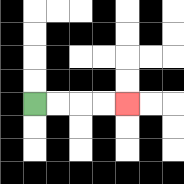{'start': '[1, 4]', 'end': '[5, 4]', 'path_directions': 'R,R,R,R', 'path_coordinates': '[[1, 4], [2, 4], [3, 4], [4, 4], [5, 4]]'}